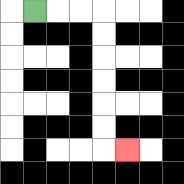{'start': '[1, 0]', 'end': '[5, 6]', 'path_directions': 'R,R,R,D,D,D,D,D,D,R', 'path_coordinates': '[[1, 0], [2, 0], [3, 0], [4, 0], [4, 1], [4, 2], [4, 3], [4, 4], [4, 5], [4, 6], [5, 6]]'}